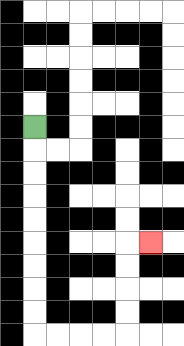{'start': '[1, 5]', 'end': '[6, 10]', 'path_directions': 'D,D,D,D,D,D,D,D,D,R,R,R,R,U,U,U,U,R', 'path_coordinates': '[[1, 5], [1, 6], [1, 7], [1, 8], [1, 9], [1, 10], [1, 11], [1, 12], [1, 13], [1, 14], [2, 14], [3, 14], [4, 14], [5, 14], [5, 13], [5, 12], [5, 11], [5, 10], [6, 10]]'}